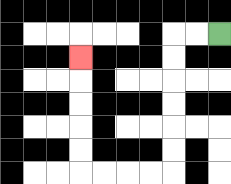{'start': '[9, 1]', 'end': '[3, 2]', 'path_directions': 'L,L,D,D,D,D,D,D,L,L,L,L,U,U,U,U,U', 'path_coordinates': '[[9, 1], [8, 1], [7, 1], [7, 2], [7, 3], [7, 4], [7, 5], [7, 6], [7, 7], [6, 7], [5, 7], [4, 7], [3, 7], [3, 6], [3, 5], [3, 4], [3, 3], [3, 2]]'}